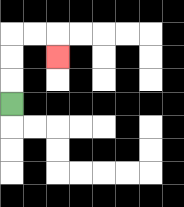{'start': '[0, 4]', 'end': '[2, 2]', 'path_directions': 'U,U,U,R,R,D', 'path_coordinates': '[[0, 4], [0, 3], [0, 2], [0, 1], [1, 1], [2, 1], [2, 2]]'}